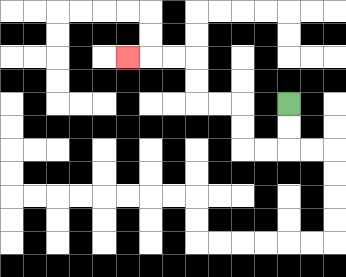{'start': '[12, 4]', 'end': '[5, 2]', 'path_directions': 'D,D,L,L,U,U,L,L,U,U,L,L,L', 'path_coordinates': '[[12, 4], [12, 5], [12, 6], [11, 6], [10, 6], [10, 5], [10, 4], [9, 4], [8, 4], [8, 3], [8, 2], [7, 2], [6, 2], [5, 2]]'}